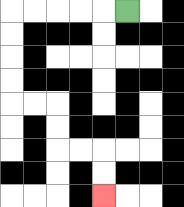{'start': '[5, 0]', 'end': '[4, 8]', 'path_directions': 'L,L,L,L,L,D,D,D,D,R,R,D,D,R,R,D,D', 'path_coordinates': '[[5, 0], [4, 0], [3, 0], [2, 0], [1, 0], [0, 0], [0, 1], [0, 2], [0, 3], [0, 4], [1, 4], [2, 4], [2, 5], [2, 6], [3, 6], [4, 6], [4, 7], [4, 8]]'}